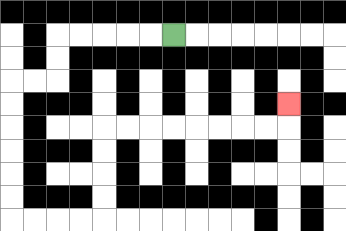{'start': '[7, 1]', 'end': '[12, 4]', 'path_directions': 'L,L,L,L,L,D,D,L,L,D,D,D,D,D,D,R,R,R,R,U,U,U,U,R,R,R,R,R,R,R,R,U', 'path_coordinates': '[[7, 1], [6, 1], [5, 1], [4, 1], [3, 1], [2, 1], [2, 2], [2, 3], [1, 3], [0, 3], [0, 4], [0, 5], [0, 6], [0, 7], [0, 8], [0, 9], [1, 9], [2, 9], [3, 9], [4, 9], [4, 8], [4, 7], [4, 6], [4, 5], [5, 5], [6, 5], [7, 5], [8, 5], [9, 5], [10, 5], [11, 5], [12, 5], [12, 4]]'}